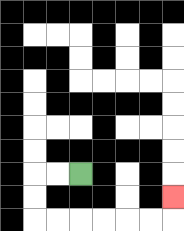{'start': '[3, 7]', 'end': '[7, 8]', 'path_directions': 'L,L,D,D,R,R,R,R,R,R,U', 'path_coordinates': '[[3, 7], [2, 7], [1, 7], [1, 8], [1, 9], [2, 9], [3, 9], [4, 9], [5, 9], [6, 9], [7, 9], [7, 8]]'}